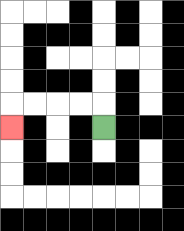{'start': '[4, 5]', 'end': '[0, 5]', 'path_directions': 'U,L,L,L,L,D', 'path_coordinates': '[[4, 5], [4, 4], [3, 4], [2, 4], [1, 4], [0, 4], [0, 5]]'}